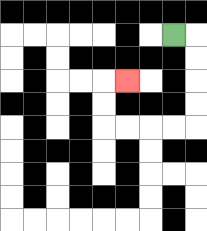{'start': '[7, 1]', 'end': '[5, 3]', 'path_directions': 'R,D,D,D,D,L,L,L,L,U,U,R', 'path_coordinates': '[[7, 1], [8, 1], [8, 2], [8, 3], [8, 4], [8, 5], [7, 5], [6, 5], [5, 5], [4, 5], [4, 4], [4, 3], [5, 3]]'}